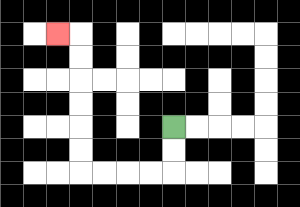{'start': '[7, 5]', 'end': '[2, 1]', 'path_directions': 'D,D,L,L,L,L,U,U,U,U,U,U,L', 'path_coordinates': '[[7, 5], [7, 6], [7, 7], [6, 7], [5, 7], [4, 7], [3, 7], [3, 6], [3, 5], [3, 4], [3, 3], [3, 2], [3, 1], [2, 1]]'}